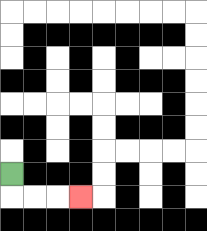{'start': '[0, 7]', 'end': '[3, 8]', 'path_directions': 'D,R,R,R', 'path_coordinates': '[[0, 7], [0, 8], [1, 8], [2, 8], [3, 8]]'}